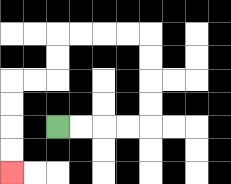{'start': '[2, 5]', 'end': '[0, 7]', 'path_directions': 'R,R,R,R,U,U,U,U,L,L,L,L,D,D,L,L,D,D,D,D', 'path_coordinates': '[[2, 5], [3, 5], [4, 5], [5, 5], [6, 5], [6, 4], [6, 3], [6, 2], [6, 1], [5, 1], [4, 1], [3, 1], [2, 1], [2, 2], [2, 3], [1, 3], [0, 3], [0, 4], [0, 5], [0, 6], [0, 7]]'}